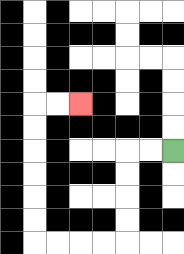{'start': '[7, 6]', 'end': '[3, 4]', 'path_directions': 'L,L,D,D,D,D,L,L,L,L,U,U,U,U,U,U,R,R', 'path_coordinates': '[[7, 6], [6, 6], [5, 6], [5, 7], [5, 8], [5, 9], [5, 10], [4, 10], [3, 10], [2, 10], [1, 10], [1, 9], [1, 8], [1, 7], [1, 6], [1, 5], [1, 4], [2, 4], [3, 4]]'}